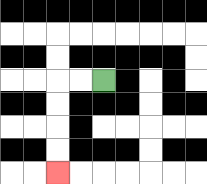{'start': '[4, 3]', 'end': '[2, 7]', 'path_directions': 'L,L,D,D,D,D', 'path_coordinates': '[[4, 3], [3, 3], [2, 3], [2, 4], [2, 5], [2, 6], [2, 7]]'}